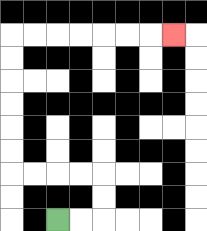{'start': '[2, 9]', 'end': '[7, 1]', 'path_directions': 'R,R,U,U,L,L,L,L,U,U,U,U,U,U,R,R,R,R,R,R,R', 'path_coordinates': '[[2, 9], [3, 9], [4, 9], [4, 8], [4, 7], [3, 7], [2, 7], [1, 7], [0, 7], [0, 6], [0, 5], [0, 4], [0, 3], [0, 2], [0, 1], [1, 1], [2, 1], [3, 1], [4, 1], [5, 1], [6, 1], [7, 1]]'}